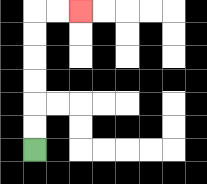{'start': '[1, 6]', 'end': '[3, 0]', 'path_directions': 'U,U,U,U,U,U,R,R', 'path_coordinates': '[[1, 6], [1, 5], [1, 4], [1, 3], [1, 2], [1, 1], [1, 0], [2, 0], [3, 0]]'}